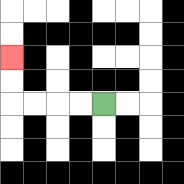{'start': '[4, 4]', 'end': '[0, 2]', 'path_directions': 'L,L,L,L,U,U', 'path_coordinates': '[[4, 4], [3, 4], [2, 4], [1, 4], [0, 4], [0, 3], [0, 2]]'}